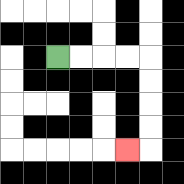{'start': '[2, 2]', 'end': '[5, 6]', 'path_directions': 'R,R,R,R,D,D,D,D,L', 'path_coordinates': '[[2, 2], [3, 2], [4, 2], [5, 2], [6, 2], [6, 3], [6, 4], [6, 5], [6, 6], [5, 6]]'}